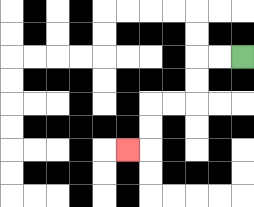{'start': '[10, 2]', 'end': '[5, 6]', 'path_directions': 'L,L,D,D,L,L,D,D,L', 'path_coordinates': '[[10, 2], [9, 2], [8, 2], [8, 3], [8, 4], [7, 4], [6, 4], [6, 5], [6, 6], [5, 6]]'}